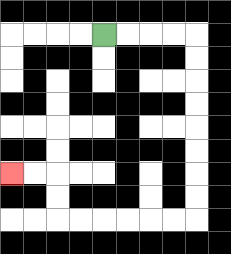{'start': '[4, 1]', 'end': '[0, 7]', 'path_directions': 'R,R,R,R,D,D,D,D,D,D,D,D,L,L,L,L,L,L,U,U,L,L', 'path_coordinates': '[[4, 1], [5, 1], [6, 1], [7, 1], [8, 1], [8, 2], [8, 3], [8, 4], [8, 5], [8, 6], [8, 7], [8, 8], [8, 9], [7, 9], [6, 9], [5, 9], [4, 9], [3, 9], [2, 9], [2, 8], [2, 7], [1, 7], [0, 7]]'}